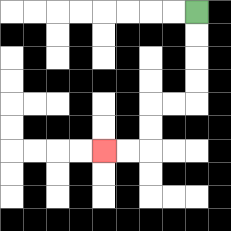{'start': '[8, 0]', 'end': '[4, 6]', 'path_directions': 'D,D,D,D,L,L,D,D,L,L', 'path_coordinates': '[[8, 0], [8, 1], [8, 2], [8, 3], [8, 4], [7, 4], [6, 4], [6, 5], [6, 6], [5, 6], [4, 6]]'}